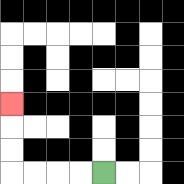{'start': '[4, 7]', 'end': '[0, 4]', 'path_directions': 'L,L,L,L,U,U,U', 'path_coordinates': '[[4, 7], [3, 7], [2, 7], [1, 7], [0, 7], [0, 6], [0, 5], [0, 4]]'}